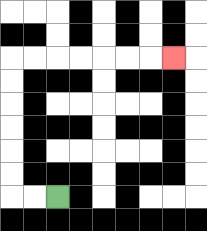{'start': '[2, 8]', 'end': '[7, 2]', 'path_directions': 'L,L,U,U,U,U,U,U,R,R,R,R,R,R,R', 'path_coordinates': '[[2, 8], [1, 8], [0, 8], [0, 7], [0, 6], [0, 5], [0, 4], [0, 3], [0, 2], [1, 2], [2, 2], [3, 2], [4, 2], [5, 2], [6, 2], [7, 2]]'}